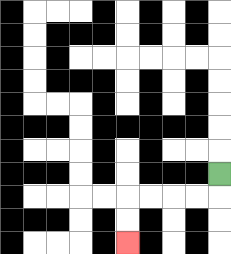{'start': '[9, 7]', 'end': '[5, 10]', 'path_directions': 'D,L,L,L,L,D,D', 'path_coordinates': '[[9, 7], [9, 8], [8, 8], [7, 8], [6, 8], [5, 8], [5, 9], [5, 10]]'}